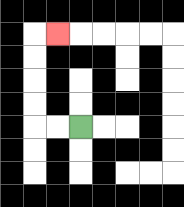{'start': '[3, 5]', 'end': '[2, 1]', 'path_directions': 'L,L,U,U,U,U,R', 'path_coordinates': '[[3, 5], [2, 5], [1, 5], [1, 4], [1, 3], [1, 2], [1, 1], [2, 1]]'}